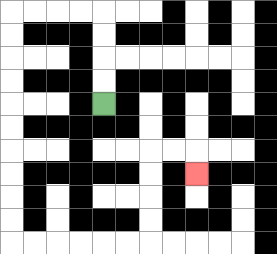{'start': '[4, 4]', 'end': '[8, 7]', 'path_directions': 'U,U,U,U,L,L,L,L,D,D,D,D,D,D,D,D,D,D,R,R,R,R,R,R,U,U,U,U,R,R,D', 'path_coordinates': '[[4, 4], [4, 3], [4, 2], [4, 1], [4, 0], [3, 0], [2, 0], [1, 0], [0, 0], [0, 1], [0, 2], [0, 3], [0, 4], [0, 5], [0, 6], [0, 7], [0, 8], [0, 9], [0, 10], [1, 10], [2, 10], [3, 10], [4, 10], [5, 10], [6, 10], [6, 9], [6, 8], [6, 7], [6, 6], [7, 6], [8, 6], [8, 7]]'}